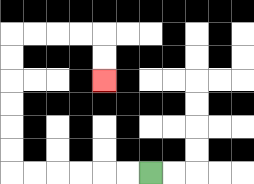{'start': '[6, 7]', 'end': '[4, 3]', 'path_directions': 'L,L,L,L,L,L,U,U,U,U,U,U,R,R,R,R,D,D', 'path_coordinates': '[[6, 7], [5, 7], [4, 7], [3, 7], [2, 7], [1, 7], [0, 7], [0, 6], [0, 5], [0, 4], [0, 3], [0, 2], [0, 1], [1, 1], [2, 1], [3, 1], [4, 1], [4, 2], [4, 3]]'}